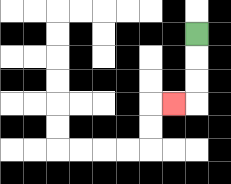{'start': '[8, 1]', 'end': '[7, 4]', 'path_directions': 'D,D,D,L', 'path_coordinates': '[[8, 1], [8, 2], [8, 3], [8, 4], [7, 4]]'}